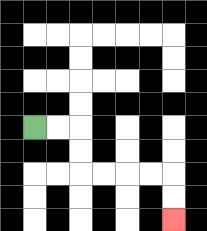{'start': '[1, 5]', 'end': '[7, 9]', 'path_directions': 'R,R,D,D,R,R,R,R,D,D', 'path_coordinates': '[[1, 5], [2, 5], [3, 5], [3, 6], [3, 7], [4, 7], [5, 7], [6, 7], [7, 7], [7, 8], [7, 9]]'}